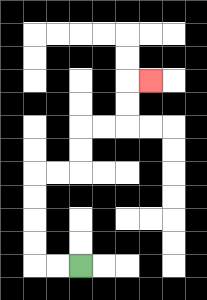{'start': '[3, 11]', 'end': '[6, 3]', 'path_directions': 'L,L,U,U,U,U,R,R,U,U,R,R,U,U,R', 'path_coordinates': '[[3, 11], [2, 11], [1, 11], [1, 10], [1, 9], [1, 8], [1, 7], [2, 7], [3, 7], [3, 6], [3, 5], [4, 5], [5, 5], [5, 4], [5, 3], [6, 3]]'}